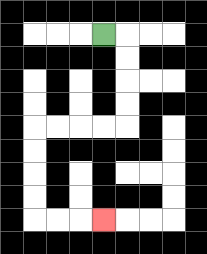{'start': '[4, 1]', 'end': '[4, 9]', 'path_directions': 'R,D,D,D,D,L,L,L,L,D,D,D,D,R,R,R', 'path_coordinates': '[[4, 1], [5, 1], [5, 2], [5, 3], [5, 4], [5, 5], [4, 5], [3, 5], [2, 5], [1, 5], [1, 6], [1, 7], [1, 8], [1, 9], [2, 9], [3, 9], [4, 9]]'}